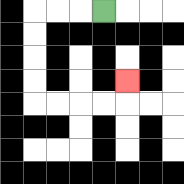{'start': '[4, 0]', 'end': '[5, 3]', 'path_directions': 'L,L,L,D,D,D,D,R,R,R,R,U', 'path_coordinates': '[[4, 0], [3, 0], [2, 0], [1, 0], [1, 1], [1, 2], [1, 3], [1, 4], [2, 4], [3, 4], [4, 4], [5, 4], [5, 3]]'}